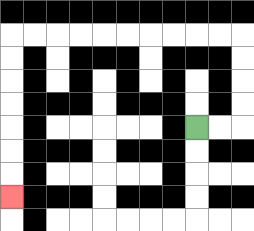{'start': '[8, 5]', 'end': '[0, 8]', 'path_directions': 'R,R,U,U,U,U,L,L,L,L,L,L,L,L,L,L,D,D,D,D,D,D,D', 'path_coordinates': '[[8, 5], [9, 5], [10, 5], [10, 4], [10, 3], [10, 2], [10, 1], [9, 1], [8, 1], [7, 1], [6, 1], [5, 1], [4, 1], [3, 1], [2, 1], [1, 1], [0, 1], [0, 2], [0, 3], [0, 4], [0, 5], [0, 6], [0, 7], [0, 8]]'}